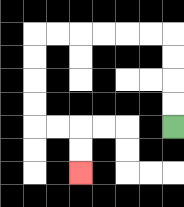{'start': '[7, 5]', 'end': '[3, 7]', 'path_directions': 'U,U,U,U,L,L,L,L,L,L,D,D,D,D,R,R,D,D', 'path_coordinates': '[[7, 5], [7, 4], [7, 3], [7, 2], [7, 1], [6, 1], [5, 1], [4, 1], [3, 1], [2, 1], [1, 1], [1, 2], [1, 3], [1, 4], [1, 5], [2, 5], [3, 5], [3, 6], [3, 7]]'}